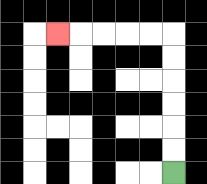{'start': '[7, 7]', 'end': '[2, 1]', 'path_directions': 'U,U,U,U,U,U,L,L,L,L,L', 'path_coordinates': '[[7, 7], [7, 6], [7, 5], [7, 4], [7, 3], [7, 2], [7, 1], [6, 1], [5, 1], [4, 1], [3, 1], [2, 1]]'}